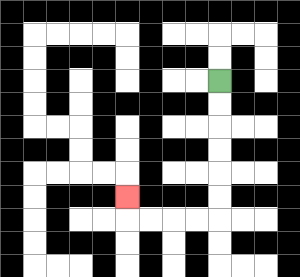{'start': '[9, 3]', 'end': '[5, 8]', 'path_directions': 'D,D,D,D,D,D,L,L,L,L,U', 'path_coordinates': '[[9, 3], [9, 4], [9, 5], [9, 6], [9, 7], [9, 8], [9, 9], [8, 9], [7, 9], [6, 9], [5, 9], [5, 8]]'}